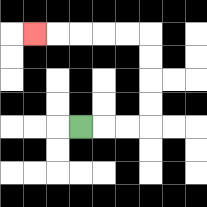{'start': '[3, 5]', 'end': '[1, 1]', 'path_directions': 'R,R,R,U,U,U,U,L,L,L,L,L', 'path_coordinates': '[[3, 5], [4, 5], [5, 5], [6, 5], [6, 4], [6, 3], [6, 2], [6, 1], [5, 1], [4, 1], [3, 1], [2, 1], [1, 1]]'}